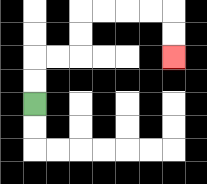{'start': '[1, 4]', 'end': '[7, 2]', 'path_directions': 'U,U,R,R,U,U,R,R,R,R,D,D', 'path_coordinates': '[[1, 4], [1, 3], [1, 2], [2, 2], [3, 2], [3, 1], [3, 0], [4, 0], [5, 0], [6, 0], [7, 0], [7, 1], [7, 2]]'}